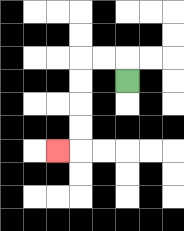{'start': '[5, 3]', 'end': '[2, 6]', 'path_directions': 'U,L,L,D,D,D,D,L', 'path_coordinates': '[[5, 3], [5, 2], [4, 2], [3, 2], [3, 3], [3, 4], [3, 5], [3, 6], [2, 6]]'}